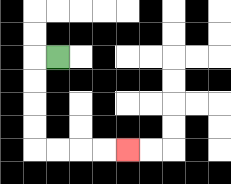{'start': '[2, 2]', 'end': '[5, 6]', 'path_directions': 'L,D,D,D,D,R,R,R,R', 'path_coordinates': '[[2, 2], [1, 2], [1, 3], [1, 4], [1, 5], [1, 6], [2, 6], [3, 6], [4, 6], [5, 6]]'}